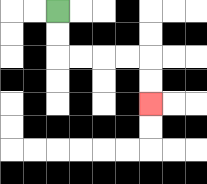{'start': '[2, 0]', 'end': '[6, 4]', 'path_directions': 'D,D,R,R,R,R,D,D', 'path_coordinates': '[[2, 0], [2, 1], [2, 2], [3, 2], [4, 2], [5, 2], [6, 2], [6, 3], [6, 4]]'}